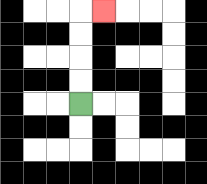{'start': '[3, 4]', 'end': '[4, 0]', 'path_directions': 'U,U,U,U,R', 'path_coordinates': '[[3, 4], [3, 3], [3, 2], [3, 1], [3, 0], [4, 0]]'}